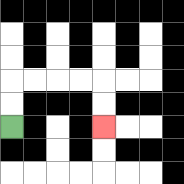{'start': '[0, 5]', 'end': '[4, 5]', 'path_directions': 'U,U,R,R,R,R,D,D', 'path_coordinates': '[[0, 5], [0, 4], [0, 3], [1, 3], [2, 3], [3, 3], [4, 3], [4, 4], [4, 5]]'}